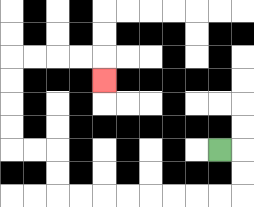{'start': '[9, 6]', 'end': '[4, 3]', 'path_directions': 'R,D,D,L,L,L,L,L,L,L,L,U,U,L,L,U,U,U,U,R,R,R,R,D', 'path_coordinates': '[[9, 6], [10, 6], [10, 7], [10, 8], [9, 8], [8, 8], [7, 8], [6, 8], [5, 8], [4, 8], [3, 8], [2, 8], [2, 7], [2, 6], [1, 6], [0, 6], [0, 5], [0, 4], [0, 3], [0, 2], [1, 2], [2, 2], [3, 2], [4, 2], [4, 3]]'}